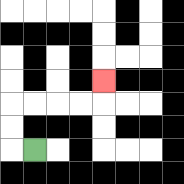{'start': '[1, 6]', 'end': '[4, 3]', 'path_directions': 'L,U,U,R,R,R,R,U', 'path_coordinates': '[[1, 6], [0, 6], [0, 5], [0, 4], [1, 4], [2, 4], [3, 4], [4, 4], [4, 3]]'}